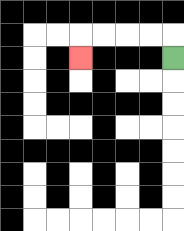{'start': '[7, 2]', 'end': '[3, 2]', 'path_directions': 'U,L,L,L,L,D', 'path_coordinates': '[[7, 2], [7, 1], [6, 1], [5, 1], [4, 1], [3, 1], [3, 2]]'}